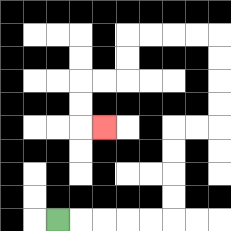{'start': '[2, 9]', 'end': '[4, 5]', 'path_directions': 'R,R,R,R,R,U,U,U,U,R,R,U,U,U,U,L,L,L,L,D,D,L,L,D,D,R', 'path_coordinates': '[[2, 9], [3, 9], [4, 9], [5, 9], [6, 9], [7, 9], [7, 8], [7, 7], [7, 6], [7, 5], [8, 5], [9, 5], [9, 4], [9, 3], [9, 2], [9, 1], [8, 1], [7, 1], [6, 1], [5, 1], [5, 2], [5, 3], [4, 3], [3, 3], [3, 4], [3, 5], [4, 5]]'}